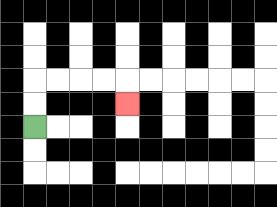{'start': '[1, 5]', 'end': '[5, 4]', 'path_directions': 'U,U,R,R,R,R,D', 'path_coordinates': '[[1, 5], [1, 4], [1, 3], [2, 3], [3, 3], [4, 3], [5, 3], [5, 4]]'}